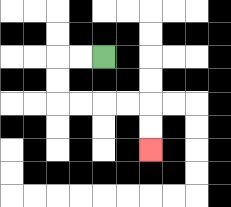{'start': '[4, 2]', 'end': '[6, 6]', 'path_directions': 'L,L,D,D,R,R,R,R,D,D', 'path_coordinates': '[[4, 2], [3, 2], [2, 2], [2, 3], [2, 4], [3, 4], [4, 4], [5, 4], [6, 4], [6, 5], [6, 6]]'}